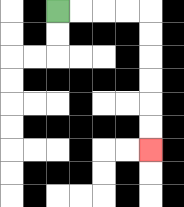{'start': '[2, 0]', 'end': '[6, 6]', 'path_directions': 'R,R,R,R,D,D,D,D,D,D', 'path_coordinates': '[[2, 0], [3, 0], [4, 0], [5, 0], [6, 0], [6, 1], [6, 2], [6, 3], [6, 4], [6, 5], [6, 6]]'}